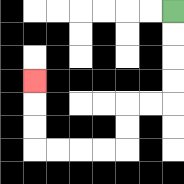{'start': '[7, 0]', 'end': '[1, 3]', 'path_directions': 'D,D,D,D,L,L,D,D,L,L,L,L,U,U,U', 'path_coordinates': '[[7, 0], [7, 1], [7, 2], [7, 3], [7, 4], [6, 4], [5, 4], [5, 5], [5, 6], [4, 6], [3, 6], [2, 6], [1, 6], [1, 5], [1, 4], [1, 3]]'}